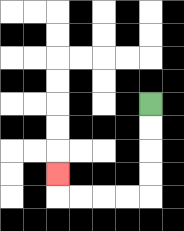{'start': '[6, 4]', 'end': '[2, 7]', 'path_directions': 'D,D,D,D,L,L,L,L,U', 'path_coordinates': '[[6, 4], [6, 5], [6, 6], [6, 7], [6, 8], [5, 8], [4, 8], [3, 8], [2, 8], [2, 7]]'}